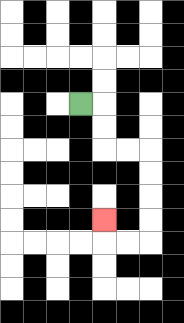{'start': '[3, 4]', 'end': '[4, 9]', 'path_directions': 'R,D,D,R,R,D,D,D,D,L,L,U', 'path_coordinates': '[[3, 4], [4, 4], [4, 5], [4, 6], [5, 6], [6, 6], [6, 7], [6, 8], [6, 9], [6, 10], [5, 10], [4, 10], [4, 9]]'}